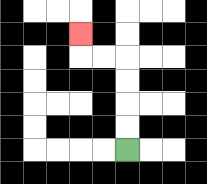{'start': '[5, 6]', 'end': '[3, 1]', 'path_directions': 'U,U,U,U,L,L,U', 'path_coordinates': '[[5, 6], [5, 5], [5, 4], [5, 3], [5, 2], [4, 2], [3, 2], [3, 1]]'}